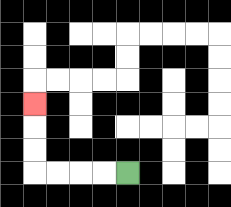{'start': '[5, 7]', 'end': '[1, 4]', 'path_directions': 'L,L,L,L,U,U,U', 'path_coordinates': '[[5, 7], [4, 7], [3, 7], [2, 7], [1, 7], [1, 6], [1, 5], [1, 4]]'}